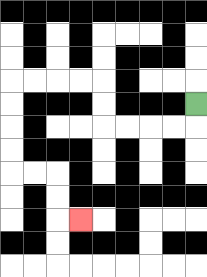{'start': '[8, 4]', 'end': '[3, 9]', 'path_directions': 'D,L,L,L,L,U,U,L,L,L,L,D,D,D,D,R,R,D,D,R', 'path_coordinates': '[[8, 4], [8, 5], [7, 5], [6, 5], [5, 5], [4, 5], [4, 4], [4, 3], [3, 3], [2, 3], [1, 3], [0, 3], [0, 4], [0, 5], [0, 6], [0, 7], [1, 7], [2, 7], [2, 8], [2, 9], [3, 9]]'}